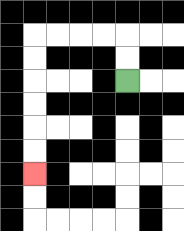{'start': '[5, 3]', 'end': '[1, 7]', 'path_directions': 'U,U,L,L,L,L,D,D,D,D,D,D', 'path_coordinates': '[[5, 3], [5, 2], [5, 1], [4, 1], [3, 1], [2, 1], [1, 1], [1, 2], [1, 3], [1, 4], [1, 5], [1, 6], [1, 7]]'}